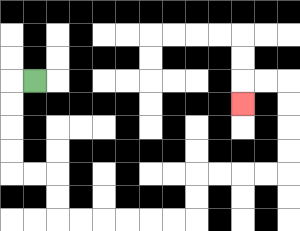{'start': '[1, 3]', 'end': '[10, 4]', 'path_directions': 'L,D,D,D,D,R,R,D,D,R,R,R,R,R,R,U,U,R,R,R,R,U,U,U,U,L,L,D', 'path_coordinates': '[[1, 3], [0, 3], [0, 4], [0, 5], [0, 6], [0, 7], [1, 7], [2, 7], [2, 8], [2, 9], [3, 9], [4, 9], [5, 9], [6, 9], [7, 9], [8, 9], [8, 8], [8, 7], [9, 7], [10, 7], [11, 7], [12, 7], [12, 6], [12, 5], [12, 4], [12, 3], [11, 3], [10, 3], [10, 4]]'}